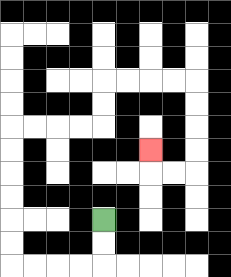{'start': '[4, 9]', 'end': '[6, 6]', 'path_directions': 'D,D,L,L,L,L,U,U,U,U,U,U,R,R,R,R,U,U,R,R,R,R,D,D,D,D,L,L,U', 'path_coordinates': '[[4, 9], [4, 10], [4, 11], [3, 11], [2, 11], [1, 11], [0, 11], [0, 10], [0, 9], [0, 8], [0, 7], [0, 6], [0, 5], [1, 5], [2, 5], [3, 5], [4, 5], [4, 4], [4, 3], [5, 3], [6, 3], [7, 3], [8, 3], [8, 4], [8, 5], [8, 6], [8, 7], [7, 7], [6, 7], [6, 6]]'}